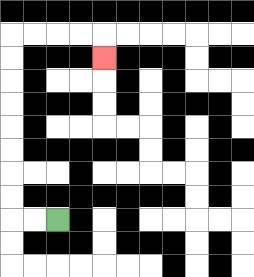{'start': '[2, 9]', 'end': '[4, 2]', 'path_directions': 'L,L,U,U,U,U,U,U,U,U,R,R,R,R,D', 'path_coordinates': '[[2, 9], [1, 9], [0, 9], [0, 8], [0, 7], [0, 6], [0, 5], [0, 4], [0, 3], [0, 2], [0, 1], [1, 1], [2, 1], [3, 1], [4, 1], [4, 2]]'}